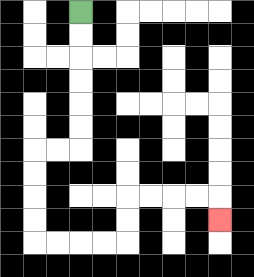{'start': '[3, 0]', 'end': '[9, 9]', 'path_directions': 'D,D,D,D,D,D,L,L,D,D,D,D,R,R,R,R,U,U,R,R,R,R,D', 'path_coordinates': '[[3, 0], [3, 1], [3, 2], [3, 3], [3, 4], [3, 5], [3, 6], [2, 6], [1, 6], [1, 7], [1, 8], [1, 9], [1, 10], [2, 10], [3, 10], [4, 10], [5, 10], [5, 9], [5, 8], [6, 8], [7, 8], [8, 8], [9, 8], [9, 9]]'}